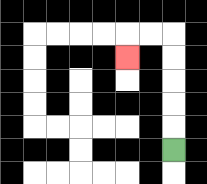{'start': '[7, 6]', 'end': '[5, 2]', 'path_directions': 'U,U,U,U,U,L,L,D', 'path_coordinates': '[[7, 6], [7, 5], [7, 4], [7, 3], [7, 2], [7, 1], [6, 1], [5, 1], [5, 2]]'}